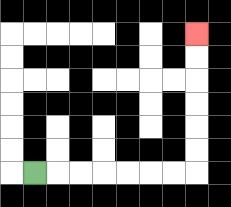{'start': '[1, 7]', 'end': '[8, 1]', 'path_directions': 'R,R,R,R,R,R,R,U,U,U,U,U,U', 'path_coordinates': '[[1, 7], [2, 7], [3, 7], [4, 7], [5, 7], [6, 7], [7, 7], [8, 7], [8, 6], [8, 5], [8, 4], [8, 3], [8, 2], [8, 1]]'}